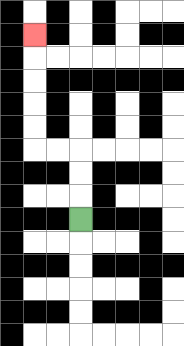{'start': '[3, 9]', 'end': '[1, 1]', 'path_directions': 'U,U,U,L,L,U,U,U,U,U', 'path_coordinates': '[[3, 9], [3, 8], [3, 7], [3, 6], [2, 6], [1, 6], [1, 5], [1, 4], [1, 3], [1, 2], [1, 1]]'}